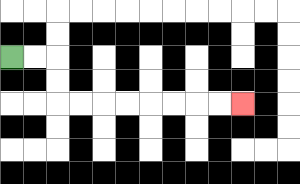{'start': '[0, 2]', 'end': '[10, 4]', 'path_directions': 'R,R,D,D,R,R,R,R,R,R,R,R', 'path_coordinates': '[[0, 2], [1, 2], [2, 2], [2, 3], [2, 4], [3, 4], [4, 4], [5, 4], [6, 4], [7, 4], [8, 4], [9, 4], [10, 4]]'}